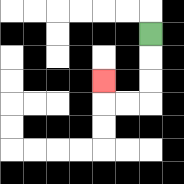{'start': '[6, 1]', 'end': '[4, 3]', 'path_directions': 'D,D,D,L,L,U', 'path_coordinates': '[[6, 1], [6, 2], [6, 3], [6, 4], [5, 4], [4, 4], [4, 3]]'}